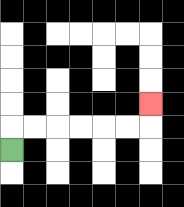{'start': '[0, 6]', 'end': '[6, 4]', 'path_directions': 'U,R,R,R,R,R,R,U', 'path_coordinates': '[[0, 6], [0, 5], [1, 5], [2, 5], [3, 5], [4, 5], [5, 5], [6, 5], [6, 4]]'}